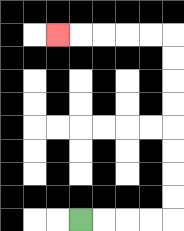{'start': '[3, 9]', 'end': '[2, 1]', 'path_directions': 'R,R,R,R,U,U,U,U,U,U,U,U,L,L,L,L,L', 'path_coordinates': '[[3, 9], [4, 9], [5, 9], [6, 9], [7, 9], [7, 8], [7, 7], [7, 6], [7, 5], [7, 4], [7, 3], [7, 2], [7, 1], [6, 1], [5, 1], [4, 1], [3, 1], [2, 1]]'}